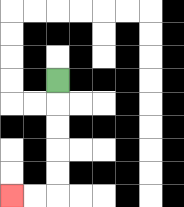{'start': '[2, 3]', 'end': '[0, 8]', 'path_directions': 'D,D,D,D,D,L,L', 'path_coordinates': '[[2, 3], [2, 4], [2, 5], [2, 6], [2, 7], [2, 8], [1, 8], [0, 8]]'}